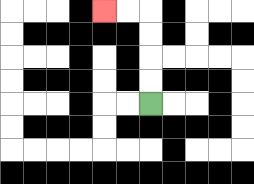{'start': '[6, 4]', 'end': '[4, 0]', 'path_directions': 'U,U,U,U,L,L', 'path_coordinates': '[[6, 4], [6, 3], [6, 2], [6, 1], [6, 0], [5, 0], [4, 0]]'}